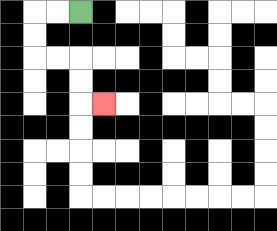{'start': '[3, 0]', 'end': '[4, 4]', 'path_directions': 'L,L,D,D,R,R,D,D,R', 'path_coordinates': '[[3, 0], [2, 0], [1, 0], [1, 1], [1, 2], [2, 2], [3, 2], [3, 3], [3, 4], [4, 4]]'}